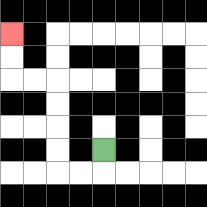{'start': '[4, 6]', 'end': '[0, 1]', 'path_directions': 'D,L,L,U,U,U,U,L,L,U,U', 'path_coordinates': '[[4, 6], [4, 7], [3, 7], [2, 7], [2, 6], [2, 5], [2, 4], [2, 3], [1, 3], [0, 3], [0, 2], [0, 1]]'}